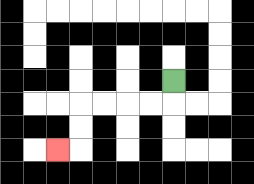{'start': '[7, 3]', 'end': '[2, 6]', 'path_directions': 'D,L,L,L,L,D,D,L', 'path_coordinates': '[[7, 3], [7, 4], [6, 4], [5, 4], [4, 4], [3, 4], [3, 5], [3, 6], [2, 6]]'}